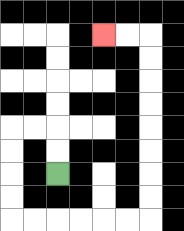{'start': '[2, 7]', 'end': '[4, 1]', 'path_directions': 'U,U,L,L,D,D,D,D,R,R,R,R,R,R,U,U,U,U,U,U,U,U,L,L', 'path_coordinates': '[[2, 7], [2, 6], [2, 5], [1, 5], [0, 5], [0, 6], [0, 7], [0, 8], [0, 9], [1, 9], [2, 9], [3, 9], [4, 9], [5, 9], [6, 9], [6, 8], [6, 7], [6, 6], [6, 5], [6, 4], [6, 3], [6, 2], [6, 1], [5, 1], [4, 1]]'}